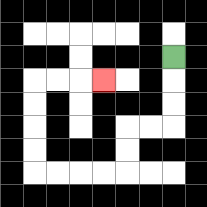{'start': '[7, 2]', 'end': '[4, 3]', 'path_directions': 'D,D,D,L,L,D,D,L,L,L,L,U,U,U,U,R,R,R', 'path_coordinates': '[[7, 2], [7, 3], [7, 4], [7, 5], [6, 5], [5, 5], [5, 6], [5, 7], [4, 7], [3, 7], [2, 7], [1, 7], [1, 6], [1, 5], [1, 4], [1, 3], [2, 3], [3, 3], [4, 3]]'}